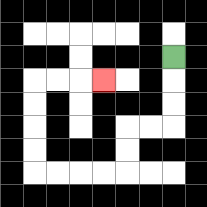{'start': '[7, 2]', 'end': '[4, 3]', 'path_directions': 'D,D,D,L,L,D,D,L,L,L,L,U,U,U,U,R,R,R', 'path_coordinates': '[[7, 2], [7, 3], [7, 4], [7, 5], [6, 5], [5, 5], [5, 6], [5, 7], [4, 7], [3, 7], [2, 7], [1, 7], [1, 6], [1, 5], [1, 4], [1, 3], [2, 3], [3, 3], [4, 3]]'}